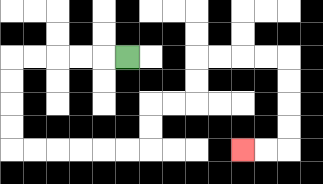{'start': '[5, 2]', 'end': '[10, 6]', 'path_directions': 'L,L,L,L,L,D,D,D,D,R,R,R,R,R,R,U,U,R,R,U,U,R,R,R,R,D,D,D,D,L,L', 'path_coordinates': '[[5, 2], [4, 2], [3, 2], [2, 2], [1, 2], [0, 2], [0, 3], [0, 4], [0, 5], [0, 6], [1, 6], [2, 6], [3, 6], [4, 6], [5, 6], [6, 6], [6, 5], [6, 4], [7, 4], [8, 4], [8, 3], [8, 2], [9, 2], [10, 2], [11, 2], [12, 2], [12, 3], [12, 4], [12, 5], [12, 6], [11, 6], [10, 6]]'}